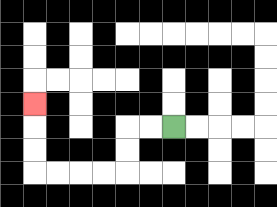{'start': '[7, 5]', 'end': '[1, 4]', 'path_directions': 'L,L,D,D,L,L,L,L,U,U,U', 'path_coordinates': '[[7, 5], [6, 5], [5, 5], [5, 6], [5, 7], [4, 7], [3, 7], [2, 7], [1, 7], [1, 6], [1, 5], [1, 4]]'}